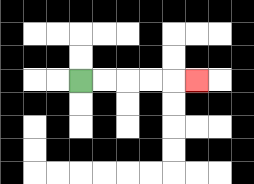{'start': '[3, 3]', 'end': '[8, 3]', 'path_directions': 'R,R,R,R,R', 'path_coordinates': '[[3, 3], [4, 3], [5, 3], [6, 3], [7, 3], [8, 3]]'}